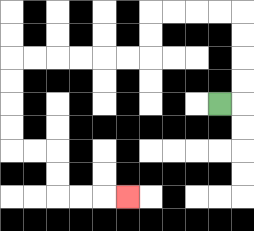{'start': '[9, 4]', 'end': '[5, 8]', 'path_directions': 'R,U,U,U,U,L,L,L,L,D,D,L,L,L,L,L,L,D,D,D,D,R,R,D,D,R,R,R', 'path_coordinates': '[[9, 4], [10, 4], [10, 3], [10, 2], [10, 1], [10, 0], [9, 0], [8, 0], [7, 0], [6, 0], [6, 1], [6, 2], [5, 2], [4, 2], [3, 2], [2, 2], [1, 2], [0, 2], [0, 3], [0, 4], [0, 5], [0, 6], [1, 6], [2, 6], [2, 7], [2, 8], [3, 8], [4, 8], [5, 8]]'}